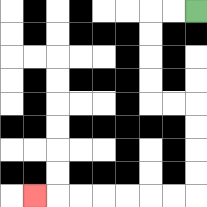{'start': '[8, 0]', 'end': '[1, 8]', 'path_directions': 'L,L,D,D,D,D,R,R,D,D,D,D,L,L,L,L,L,L,L', 'path_coordinates': '[[8, 0], [7, 0], [6, 0], [6, 1], [6, 2], [6, 3], [6, 4], [7, 4], [8, 4], [8, 5], [8, 6], [8, 7], [8, 8], [7, 8], [6, 8], [5, 8], [4, 8], [3, 8], [2, 8], [1, 8]]'}